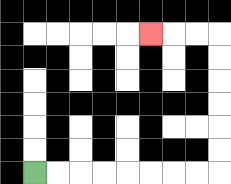{'start': '[1, 7]', 'end': '[6, 1]', 'path_directions': 'R,R,R,R,R,R,R,R,U,U,U,U,U,U,L,L,L', 'path_coordinates': '[[1, 7], [2, 7], [3, 7], [4, 7], [5, 7], [6, 7], [7, 7], [8, 7], [9, 7], [9, 6], [9, 5], [9, 4], [9, 3], [9, 2], [9, 1], [8, 1], [7, 1], [6, 1]]'}